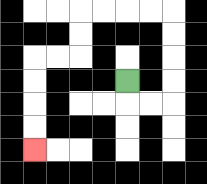{'start': '[5, 3]', 'end': '[1, 6]', 'path_directions': 'D,R,R,U,U,U,U,L,L,L,L,D,D,L,L,D,D,D,D', 'path_coordinates': '[[5, 3], [5, 4], [6, 4], [7, 4], [7, 3], [7, 2], [7, 1], [7, 0], [6, 0], [5, 0], [4, 0], [3, 0], [3, 1], [3, 2], [2, 2], [1, 2], [1, 3], [1, 4], [1, 5], [1, 6]]'}